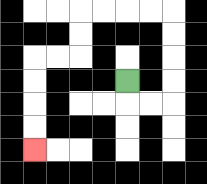{'start': '[5, 3]', 'end': '[1, 6]', 'path_directions': 'D,R,R,U,U,U,U,L,L,L,L,D,D,L,L,D,D,D,D', 'path_coordinates': '[[5, 3], [5, 4], [6, 4], [7, 4], [7, 3], [7, 2], [7, 1], [7, 0], [6, 0], [5, 0], [4, 0], [3, 0], [3, 1], [3, 2], [2, 2], [1, 2], [1, 3], [1, 4], [1, 5], [1, 6]]'}